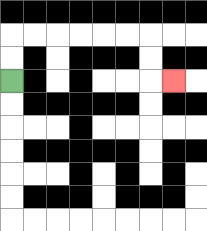{'start': '[0, 3]', 'end': '[7, 3]', 'path_directions': 'U,U,R,R,R,R,R,R,D,D,R', 'path_coordinates': '[[0, 3], [0, 2], [0, 1], [1, 1], [2, 1], [3, 1], [4, 1], [5, 1], [6, 1], [6, 2], [6, 3], [7, 3]]'}